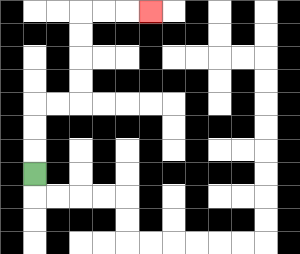{'start': '[1, 7]', 'end': '[6, 0]', 'path_directions': 'U,U,U,R,R,U,U,U,U,R,R,R', 'path_coordinates': '[[1, 7], [1, 6], [1, 5], [1, 4], [2, 4], [3, 4], [3, 3], [3, 2], [3, 1], [3, 0], [4, 0], [5, 0], [6, 0]]'}